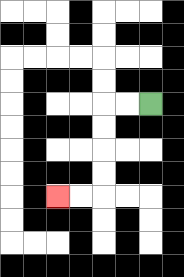{'start': '[6, 4]', 'end': '[2, 8]', 'path_directions': 'L,L,D,D,D,D,L,L', 'path_coordinates': '[[6, 4], [5, 4], [4, 4], [4, 5], [4, 6], [4, 7], [4, 8], [3, 8], [2, 8]]'}